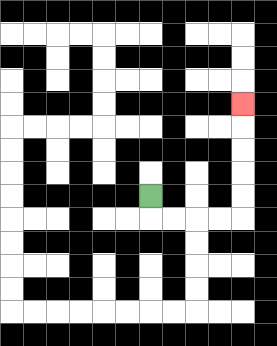{'start': '[6, 8]', 'end': '[10, 4]', 'path_directions': 'D,R,R,R,R,U,U,U,U,U', 'path_coordinates': '[[6, 8], [6, 9], [7, 9], [8, 9], [9, 9], [10, 9], [10, 8], [10, 7], [10, 6], [10, 5], [10, 4]]'}